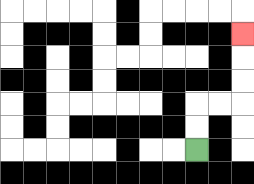{'start': '[8, 6]', 'end': '[10, 1]', 'path_directions': 'U,U,R,R,U,U,U', 'path_coordinates': '[[8, 6], [8, 5], [8, 4], [9, 4], [10, 4], [10, 3], [10, 2], [10, 1]]'}